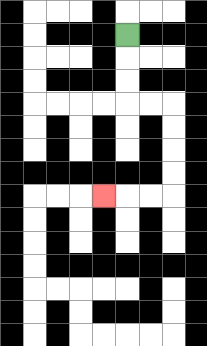{'start': '[5, 1]', 'end': '[4, 8]', 'path_directions': 'D,D,D,R,R,D,D,D,D,L,L,L', 'path_coordinates': '[[5, 1], [5, 2], [5, 3], [5, 4], [6, 4], [7, 4], [7, 5], [7, 6], [7, 7], [7, 8], [6, 8], [5, 8], [4, 8]]'}